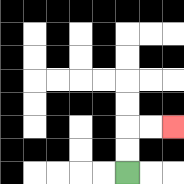{'start': '[5, 7]', 'end': '[7, 5]', 'path_directions': 'U,U,R,R', 'path_coordinates': '[[5, 7], [5, 6], [5, 5], [6, 5], [7, 5]]'}